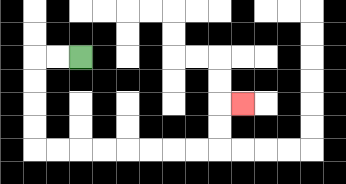{'start': '[3, 2]', 'end': '[10, 4]', 'path_directions': 'L,L,D,D,D,D,R,R,R,R,R,R,R,R,U,U,R', 'path_coordinates': '[[3, 2], [2, 2], [1, 2], [1, 3], [1, 4], [1, 5], [1, 6], [2, 6], [3, 6], [4, 6], [5, 6], [6, 6], [7, 6], [8, 6], [9, 6], [9, 5], [9, 4], [10, 4]]'}